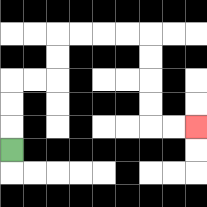{'start': '[0, 6]', 'end': '[8, 5]', 'path_directions': 'U,U,U,R,R,U,U,R,R,R,R,D,D,D,D,R,R', 'path_coordinates': '[[0, 6], [0, 5], [0, 4], [0, 3], [1, 3], [2, 3], [2, 2], [2, 1], [3, 1], [4, 1], [5, 1], [6, 1], [6, 2], [6, 3], [6, 4], [6, 5], [7, 5], [8, 5]]'}